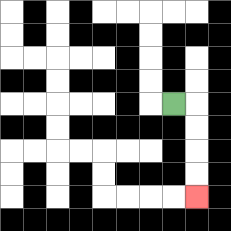{'start': '[7, 4]', 'end': '[8, 8]', 'path_directions': 'R,D,D,D,D', 'path_coordinates': '[[7, 4], [8, 4], [8, 5], [8, 6], [8, 7], [8, 8]]'}